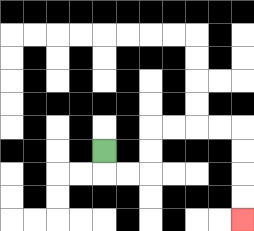{'start': '[4, 6]', 'end': '[10, 9]', 'path_directions': 'D,R,R,U,U,R,R,R,R,D,D,D,D', 'path_coordinates': '[[4, 6], [4, 7], [5, 7], [6, 7], [6, 6], [6, 5], [7, 5], [8, 5], [9, 5], [10, 5], [10, 6], [10, 7], [10, 8], [10, 9]]'}